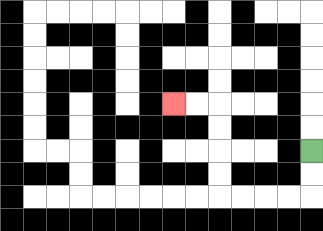{'start': '[13, 6]', 'end': '[7, 4]', 'path_directions': 'D,D,L,L,L,L,U,U,U,U,L,L', 'path_coordinates': '[[13, 6], [13, 7], [13, 8], [12, 8], [11, 8], [10, 8], [9, 8], [9, 7], [9, 6], [9, 5], [9, 4], [8, 4], [7, 4]]'}